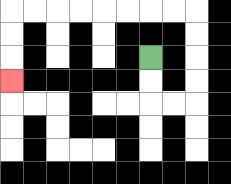{'start': '[6, 2]', 'end': '[0, 3]', 'path_directions': 'D,D,R,R,U,U,U,U,L,L,L,L,L,L,L,L,D,D,D', 'path_coordinates': '[[6, 2], [6, 3], [6, 4], [7, 4], [8, 4], [8, 3], [8, 2], [8, 1], [8, 0], [7, 0], [6, 0], [5, 0], [4, 0], [3, 0], [2, 0], [1, 0], [0, 0], [0, 1], [0, 2], [0, 3]]'}